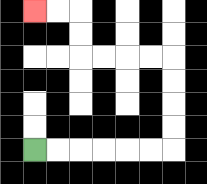{'start': '[1, 6]', 'end': '[1, 0]', 'path_directions': 'R,R,R,R,R,R,U,U,U,U,L,L,L,L,U,U,L,L', 'path_coordinates': '[[1, 6], [2, 6], [3, 6], [4, 6], [5, 6], [6, 6], [7, 6], [7, 5], [7, 4], [7, 3], [7, 2], [6, 2], [5, 2], [4, 2], [3, 2], [3, 1], [3, 0], [2, 0], [1, 0]]'}